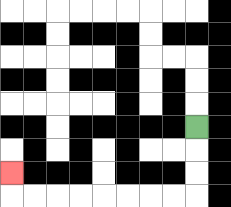{'start': '[8, 5]', 'end': '[0, 7]', 'path_directions': 'D,D,D,L,L,L,L,L,L,L,L,U', 'path_coordinates': '[[8, 5], [8, 6], [8, 7], [8, 8], [7, 8], [6, 8], [5, 8], [4, 8], [3, 8], [2, 8], [1, 8], [0, 8], [0, 7]]'}